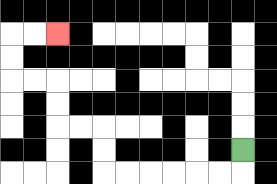{'start': '[10, 6]', 'end': '[2, 1]', 'path_directions': 'D,L,L,L,L,L,L,U,U,L,L,U,U,L,L,U,U,R,R', 'path_coordinates': '[[10, 6], [10, 7], [9, 7], [8, 7], [7, 7], [6, 7], [5, 7], [4, 7], [4, 6], [4, 5], [3, 5], [2, 5], [2, 4], [2, 3], [1, 3], [0, 3], [0, 2], [0, 1], [1, 1], [2, 1]]'}